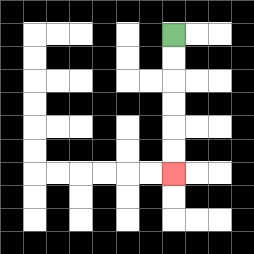{'start': '[7, 1]', 'end': '[7, 7]', 'path_directions': 'D,D,D,D,D,D', 'path_coordinates': '[[7, 1], [7, 2], [7, 3], [7, 4], [7, 5], [7, 6], [7, 7]]'}